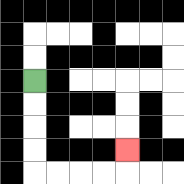{'start': '[1, 3]', 'end': '[5, 6]', 'path_directions': 'D,D,D,D,R,R,R,R,U', 'path_coordinates': '[[1, 3], [1, 4], [1, 5], [1, 6], [1, 7], [2, 7], [3, 7], [4, 7], [5, 7], [5, 6]]'}